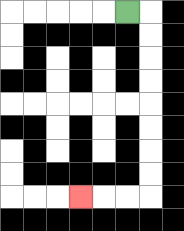{'start': '[5, 0]', 'end': '[3, 8]', 'path_directions': 'R,D,D,D,D,D,D,D,D,L,L,L', 'path_coordinates': '[[5, 0], [6, 0], [6, 1], [6, 2], [6, 3], [6, 4], [6, 5], [6, 6], [6, 7], [6, 8], [5, 8], [4, 8], [3, 8]]'}